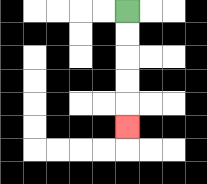{'start': '[5, 0]', 'end': '[5, 5]', 'path_directions': 'D,D,D,D,D', 'path_coordinates': '[[5, 0], [5, 1], [5, 2], [5, 3], [5, 4], [5, 5]]'}